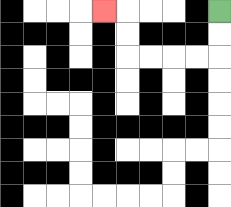{'start': '[9, 0]', 'end': '[4, 0]', 'path_directions': 'D,D,L,L,L,L,U,U,L', 'path_coordinates': '[[9, 0], [9, 1], [9, 2], [8, 2], [7, 2], [6, 2], [5, 2], [5, 1], [5, 0], [4, 0]]'}